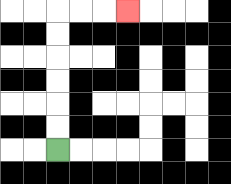{'start': '[2, 6]', 'end': '[5, 0]', 'path_directions': 'U,U,U,U,U,U,R,R,R', 'path_coordinates': '[[2, 6], [2, 5], [2, 4], [2, 3], [2, 2], [2, 1], [2, 0], [3, 0], [4, 0], [5, 0]]'}